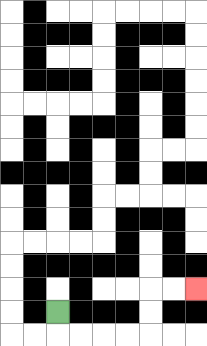{'start': '[2, 13]', 'end': '[8, 12]', 'path_directions': 'D,R,R,R,R,U,U,R,R', 'path_coordinates': '[[2, 13], [2, 14], [3, 14], [4, 14], [5, 14], [6, 14], [6, 13], [6, 12], [7, 12], [8, 12]]'}